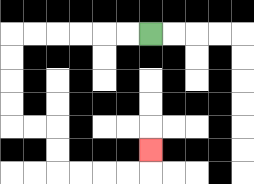{'start': '[6, 1]', 'end': '[6, 6]', 'path_directions': 'L,L,L,L,L,L,D,D,D,D,R,R,D,D,R,R,R,R,U', 'path_coordinates': '[[6, 1], [5, 1], [4, 1], [3, 1], [2, 1], [1, 1], [0, 1], [0, 2], [0, 3], [0, 4], [0, 5], [1, 5], [2, 5], [2, 6], [2, 7], [3, 7], [4, 7], [5, 7], [6, 7], [6, 6]]'}